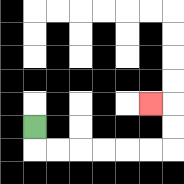{'start': '[1, 5]', 'end': '[6, 4]', 'path_directions': 'D,R,R,R,R,R,R,U,U,L', 'path_coordinates': '[[1, 5], [1, 6], [2, 6], [3, 6], [4, 6], [5, 6], [6, 6], [7, 6], [7, 5], [7, 4], [6, 4]]'}